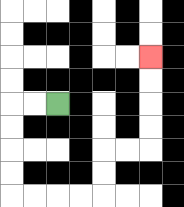{'start': '[2, 4]', 'end': '[6, 2]', 'path_directions': 'L,L,D,D,D,D,R,R,R,R,U,U,R,R,U,U,U,U', 'path_coordinates': '[[2, 4], [1, 4], [0, 4], [0, 5], [0, 6], [0, 7], [0, 8], [1, 8], [2, 8], [3, 8], [4, 8], [4, 7], [4, 6], [5, 6], [6, 6], [6, 5], [6, 4], [6, 3], [6, 2]]'}